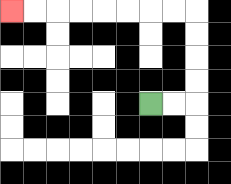{'start': '[6, 4]', 'end': '[0, 0]', 'path_directions': 'R,R,U,U,U,U,L,L,L,L,L,L,L,L', 'path_coordinates': '[[6, 4], [7, 4], [8, 4], [8, 3], [8, 2], [8, 1], [8, 0], [7, 0], [6, 0], [5, 0], [4, 0], [3, 0], [2, 0], [1, 0], [0, 0]]'}